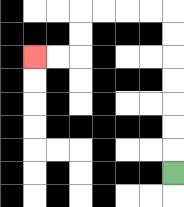{'start': '[7, 7]', 'end': '[1, 2]', 'path_directions': 'U,U,U,U,U,U,U,L,L,L,L,D,D,L,L', 'path_coordinates': '[[7, 7], [7, 6], [7, 5], [7, 4], [7, 3], [7, 2], [7, 1], [7, 0], [6, 0], [5, 0], [4, 0], [3, 0], [3, 1], [3, 2], [2, 2], [1, 2]]'}